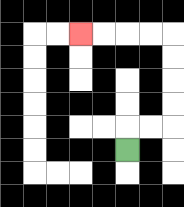{'start': '[5, 6]', 'end': '[3, 1]', 'path_directions': 'U,R,R,U,U,U,U,L,L,L,L', 'path_coordinates': '[[5, 6], [5, 5], [6, 5], [7, 5], [7, 4], [7, 3], [7, 2], [7, 1], [6, 1], [5, 1], [4, 1], [3, 1]]'}